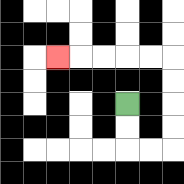{'start': '[5, 4]', 'end': '[2, 2]', 'path_directions': 'D,D,R,R,U,U,U,U,L,L,L,L,L', 'path_coordinates': '[[5, 4], [5, 5], [5, 6], [6, 6], [7, 6], [7, 5], [7, 4], [7, 3], [7, 2], [6, 2], [5, 2], [4, 2], [3, 2], [2, 2]]'}